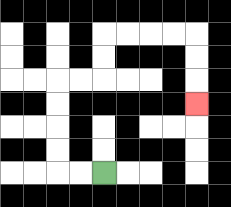{'start': '[4, 7]', 'end': '[8, 4]', 'path_directions': 'L,L,U,U,U,U,R,R,U,U,R,R,R,R,D,D,D', 'path_coordinates': '[[4, 7], [3, 7], [2, 7], [2, 6], [2, 5], [2, 4], [2, 3], [3, 3], [4, 3], [4, 2], [4, 1], [5, 1], [6, 1], [7, 1], [8, 1], [8, 2], [8, 3], [8, 4]]'}